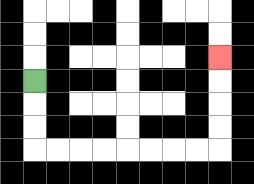{'start': '[1, 3]', 'end': '[9, 2]', 'path_directions': 'D,D,D,R,R,R,R,R,R,R,R,U,U,U,U', 'path_coordinates': '[[1, 3], [1, 4], [1, 5], [1, 6], [2, 6], [3, 6], [4, 6], [5, 6], [6, 6], [7, 6], [8, 6], [9, 6], [9, 5], [9, 4], [9, 3], [9, 2]]'}